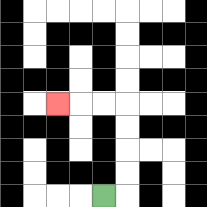{'start': '[4, 8]', 'end': '[2, 4]', 'path_directions': 'R,U,U,U,U,L,L,L', 'path_coordinates': '[[4, 8], [5, 8], [5, 7], [5, 6], [5, 5], [5, 4], [4, 4], [3, 4], [2, 4]]'}